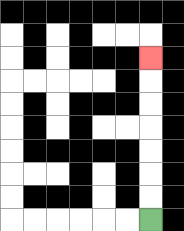{'start': '[6, 9]', 'end': '[6, 2]', 'path_directions': 'U,U,U,U,U,U,U', 'path_coordinates': '[[6, 9], [6, 8], [6, 7], [6, 6], [6, 5], [6, 4], [6, 3], [6, 2]]'}